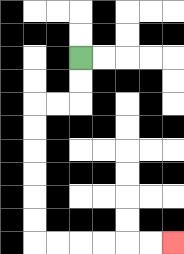{'start': '[3, 2]', 'end': '[7, 10]', 'path_directions': 'D,D,L,L,D,D,D,D,D,D,R,R,R,R,R,R', 'path_coordinates': '[[3, 2], [3, 3], [3, 4], [2, 4], [1, 4], [1, 5], [1, 6], [1, 7], [1, 8], [1, 9], [1, 10], [2, 10], [3, 10], [4, 10], [5, 10], [6, 10], [7, 10]]'}